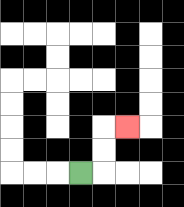{'start': '[3, 7]', 'end': '[5, 5]', 'path_directions': 'R,U,U,R', 'path_coordinates': '[[3, 7], [4, 7], [4, 6], [4, 5], [5, 5]]'}